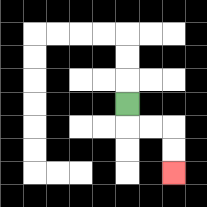{'start': '[5, 4]', 'end': '[7, 7]', 'path_directions': 'D,R,R,D,D', 'path_coordinates': '[[5, 4], [5, 5], [6, 5], [7, 5], [7, 6], [7, 7]]'}